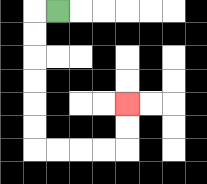{'start': '[2, 0]', 'end': '[5, 4]', 'path_directions': 'L,D,D,D,D,D,D,R,R,R,R,U,U', 'path_coordinates': '[[2, 0], [1, 0], [1, 1], [1, 2], [1, 3], [1, 4], [1, 5], [1, 6], [2, 6], [3, 6], [4, 6], [5, 6], [5, 5], [5, 4]]'}